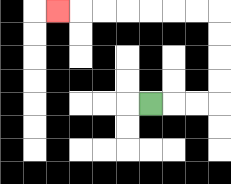{'start': '[6, 4]', 'end': '[2, 0]', 'path_directions': 'R,R,R,U,U,U,U,L,L,L,L,L,L,L', 'path_coordinates': '[[6, 4], [7, 4], [8, 4], [9, 4], [9, 3], [9, 2], [9, 1], [9, 0], [8, 0], [7, 0], [6, 0], [5, 0], [4, 0], [3, 0], [2, 0]]'}